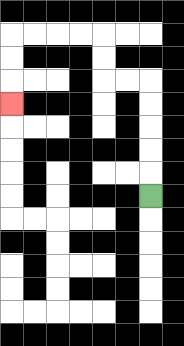{'start': '[6, 8]', 'end': '[0, 4]', 'path_directions': 'U,U,U,U,U,L,L,U,U,L,L,L,L,D,D,D', 'path_coordinates': '[[6, 8], [6, 7], [6, 6], [6, 5], [6, 4], [6, 3], [5, 3], [4, 3], [4, 2], [4, 1], [3, 1], [2, 1], [1, 1], [0, 1], [0, 2], [0, 3], [0, 4]]'}